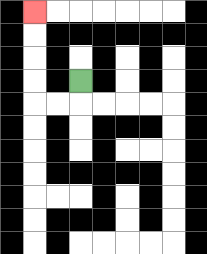{'start': '[3, 3]', 'end': '[1, 0]', 'path_directions': 'D,L,L,U,U,U,U', 'path_coordinates': '[[3, 3], [3, 4], [2, 4], [1, 4], [1, 3], [1, 2], [1, 1], [1, 0]]'}